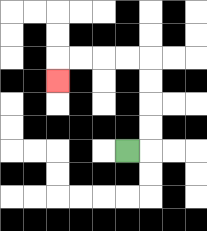{'start': '[5, 6]', 'end': '[2, 3]', 'path_directions': 'R,U,U,U,U,L,L,L,L,D', 'path_coordinates': '[[5, 6], [6, 6], [6, 5], [6, 4], [6, 3], [6, 2], [5, 2], [4, 2], [3, 2], [2, 2], [2, 3]]'}